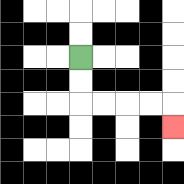{'start': '[3, 2]', 'end': '[7, 5]', 'path_directions': 'D,D,R,R,R,R,D', 'path_coordinates': '[[3, 2], [3, 3], [3, 4], [4, 4], [5, 4], [6, 4], [7, 4], [7, 5]]'}